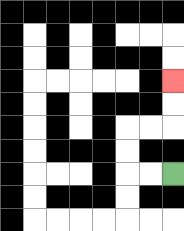{'start': '[7, 7]', 'end': '[7, 3]', 'path_directions': 'L,L,U,U,R,R,U,U', 'path_coordinates': '[[7, 7], [6, 7], [5, 7], [5, 6], [5, 5], [6, 5], [7, 5], [7, 4], [7, 3]]'}